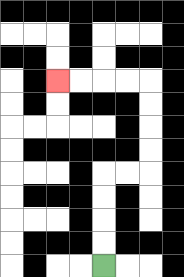{'start': '[4, 11]', 'end': '[2, 3]', 'path_directions': 'U,U,U,U,R,R,U,U,U,U,L,L,L,L', 'path_coordinates': '[[4, 11], [4, 10], [4, 9], [4, 8], [4, 7], [5, 7], [6, 7], [6, 6], [6, 5], [6, 4], [6, 3], [5, 3], [4, 3], [3, 3], [2, 3]]'}